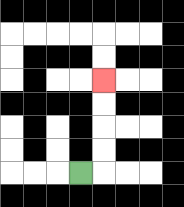{'start': '[3, 7]', 'end': '[4, 3]', 'path_directions': 'R,U,U,U,U', 'path_coordinates': '[[3, 7], [4, 7], [4, 6], [4, 5], [4, 4], [4, 3]]'}